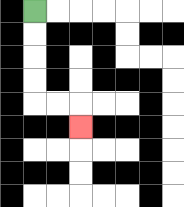{'start': '[1, 0]', 'end': '[3, 5]', 'path_directions': 'D,D,D,D,R,R,D', 'path_coordinates': '[[1, 0], [1, 1], [1, 2], [1, 3], [1, 4], [2, 4], [3, 4], [3, 5]]'}